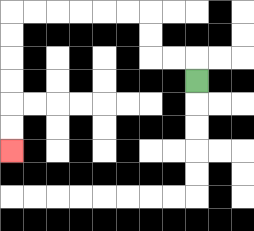{'start': '[8, 3]', 'end': '[0, 6]', 'path_directions': 'U,L,L,U,U,L,L,L,L,L,L,D,D,D,D,D,D', 'path_coordinates': '[[8, 3], [8, 2], [7, 2], [6, 2], [6, 1], [6, 0], [5, 0], [4, 0], [3, 0], [2, 0], [1, 0], [0, 0], [0, 1], [0, 2], [0, 3], [0, 4], [0, 5], [0, 6]]'}